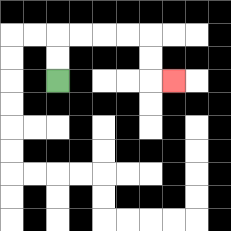{'start': '[2, 3]', 'end': '[7, 3]', 'path_directions': 'U,U,R,R,R,R,D,D,R', 'path_coordinates': '[[2, 3], [2, 2], [2, 1], [3, 1], [4, 1], [5, 1], [6, 1], [6, 2], [6, 3], [7, 3]]'}